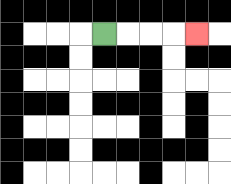{'start': '[4, 1]', 'end': '[8, 1]', 'path_directions': 'R,R,R,R', 'path_coordinates': '[[4, 1], [5, 1], [6, 1], [7, 1], [8, 1]]'}